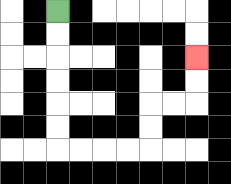{'start': '[2, 0]', 'end': '[8, 2]', 'path_directions': 'D,D,D,D,D,D,R,R,R,R,U,U,R,R,U,U', 'path_coordinates': '[[2, 0], [2, 1], [2, 2], [2, 3], [2, 4], [2, 5], [2, 6], [3, 6], [4, 6], [5, 6], [6, 6], [6, 5], [6, 4], [7, 4], [8, 4], [8, 3], [8, 2]]'}